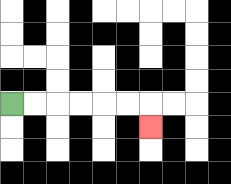{'start': '[0, 4]', 'end': '[6, 5]', 'path_directions': 'R,R,R,R,R,R,D', 'path_coordinates': '[[0, 4], [1, 4], [2, 4], [3, 4], [4, 4], [5, 4], [6, 4], [6, 5]]'}